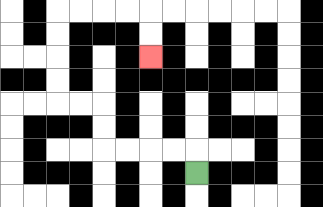{'start': '[8, 7]', 'end': '[6, 2]', 'path_directions': 'U,L,L,L,L,U,U,L,L,U,U,U,U,R,R,R,R,D,D', 'path_coordinates': '[[8, 7], [8, 6], [7, 6], [6, 6], [5, 6], [4, 6], [4, 5], [4, 4], [3, 4], [2, 4], [2, 3], [2, 2], [2, 1], [2, 0], [3, 0], [4, 0], [5, 0], [6, 0], [6, 1], [6, 2]]'}